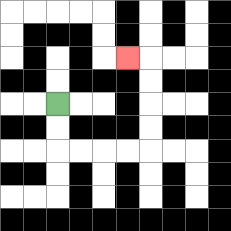{'start': '[2, 4]', 'end': '[5, 2]', 'path_directions': 'D,D,R,R,R,R,U,U,U,U,L', 'path_coordinates': '[[2, 4], [2, 5], [2, 6], [3, 6], [4, 6], [5, 6], [6, 6], [6, 5], [6, 4], [6, 3], [6, 2], [5, 2]]'}